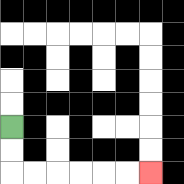{'start': '[0, 5]', 'end': '[6, 7]', 'path_directions': 'D,D,R,R,R,R,R,R', 'path_coordinates': '[[0, 5], [0, 6], [0, 7], [1, 7], [2, 7], [3, 7], [4, 7], [5, 7], [6, 7]]'}